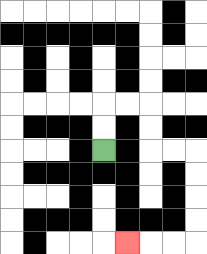{'start': '[4, 6]', 'end': '[5, 10]', 'path_directions': 'U,U,R,R,D,D,R,R,D,D,D,D,L,L,L', 'path_coordinates': '[[4, 6], [4, 5], [4, 4], [5, 4], [6, 4], [6, 5], [6, 6], [7, 6], [8, 6], [8, 7], [8, 8], [8, 9], [8, 10], [7, 10], [6, 10], [5, 10]]'}